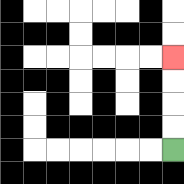{'start': '[7, 6]', 'end': '[7, 2]', 'path_directions': 'U,U,U,U', 'path_coordinates': '[[7, 6], [7, 5], [7, 4], [7, 3], [7, 2]]'}